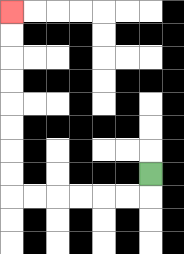{'start': '[6, 7]', 'end': '[0, 0]', 'path_directions': 'D,L,L,L,L,L,L,U,U,U,U,U,U,U,U', 'path_coordinates': '[[6, 7], [6, 8], [5, 8], [4, 8], [3, 8], [2, 8], [1, 8], [0, 8], [0, 7], [0, 6], [0, 5], [0, 4], [0, 3], [0, 2], [0, 1], [0, 0]]'}